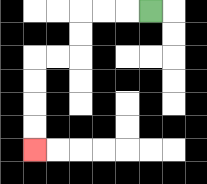{'start': '[6, 0]', 'end': '[1, 6]', 'path_directions': 'L,L,L,D,D,L,L,D,D,D,D', 'path_coordinates': '[[6, 0], [5, 0], [4, 0], [3, 0], [3, 1], [3, 2], [2, 2], [1, 2], [1, 3], [1, 4], [1, 5], [1, 6]]'}